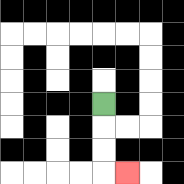{'start': '[4, 4]', 'end': '[5, 7]', 'path_directions': 'D,D,D,R', 'path_coordinates': '[[4, 4], [4, 5], [4, 6], [4, 7], [5, 7]]'}